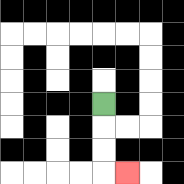{'start': '[4, 4]', 'end': '[5, 7]', 'path_directions': 'D,D,D,R', 'path_coordinates': '[[4, 4], [4, 5], [4, 6], [4, 7], [5, 7]]'}